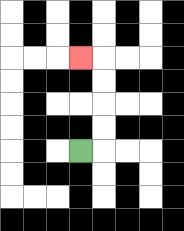{'start': '[3, 6]', 'end': '[3, 2]', 'path_directions': 'R,U,U,U,U,L', 'path_coordinates': '[[3, 6], [4, 6], [4, 5], [4, 4], [4, 3], [4, 2], [3, 2]]'}